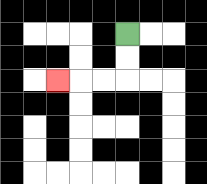{'start': '[5, 1]', 'end': '[2, 3]', 'path_directions': 'D,D,L,L,L', 'path_coordinates': '[[5, 1], [5, 2], [5, 3], [4, 3], [3, 3], [2, 3]]'}